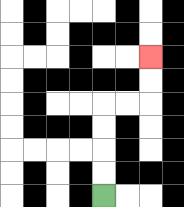{'start': '[4, 8]', 'end': '[6, 2]', 'path_directions': 'U,U,U,U,R,R,U,U', 'path_coordinates': '[[4, 8], [4, 7], [4, 6], [4, 5], [4, 4], [5, 4], [6, 4], [6, 3], [6, 2]]'}